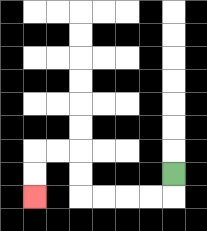{'start': '[7, 7]', 'end': '[1, 8]', 'path_directions': 'D,L,L,L,L,U,U,L,L,D,D', 'path_coordinates': '[[7, 7], [7, 8], [6, 8], [5, 8], [4, 8], [3, 8], [3, 7], [3, 6], [2, 6], [1, 6], [1, 7], [1, 8]]'}